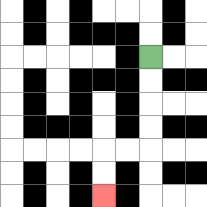{'start': '[6, 2]', 'end': '[4, 8]', 'path_directions': 'D,D,D,D,L,L,D,D', 'path_coordinates': '[[6, 2], [6, 3], [6, 4], [6, 5], [6, 6], [5, 6], [4, 6], [4, 7], [4, 8]]'}